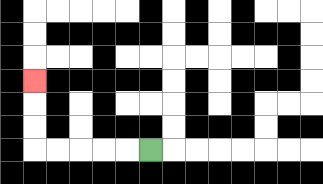{'start': '[6, 6]', 'end': '[1, 3]', 'path_directions': 'L,L,L,L,L,U,U,U', 'path_coordinates': '[[6, 6], [5, 6], [4, 6], [3, 6], [2, 6], [1, 6], [1, 5], [1, 4], [1, 3]]'}